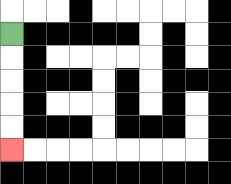{'start': '[0, 1]', 'end': '[0, 6]', 'path_directions': 'D,D,D,D,D', 'path_coordinates': '[[0, 1], [0, 2], [0, 3], [0, 4], [0, 5], [0, 6]]'}